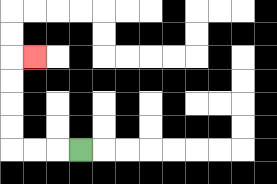{'start': '[3, 6]', 'end': '[1, 2]', 'path_directions': 'L,L,L,U,U,U,U,R', 'path_coordinates': '[[3, 6], [2, 6], [1, 6], [0, 6], [0, 5], [0, 4], [0, 3], [0, 2], [1, 2]]'}